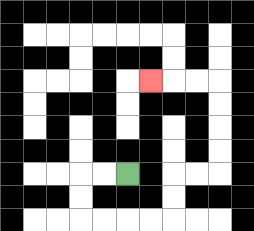{'start': '[5, 7]', 'end': '[6, 3]', 'path_directions': 'L,L,D,D,R,R,R,R,U,U,R,R,U,U,U,U,L,L,L', 'path_coordinates': '[[5, 7], [4, 7], [3, 7], [3, 8], [3, 9], [4, 9], [5, 9], [6, 9], [7, 9], [7, 8], [7, 7], [8, 7], [9, 7], [9, 6], [9, 5], [9, 4], [9, 3], [8, 3], [7, 3], [6, 3]]'}